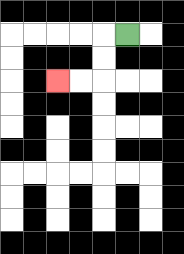{'start': '[5, 1]', 'end': '[2, 3]', 'path_directions': 'L,D,D,L,L', 'path_coordinates': '[[5, 1], [4, 1], [4, 2], [4, 3], [3, 3], [2, 3]]'}